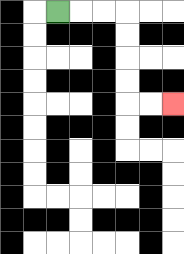{'start': '[2, 0]', 'end': '[7, 4]', 'path_directions': 'R,R,R,D,D,D,D,R,R', 'path_coordinates': '[[2, 0], [3, 0], [4, 0], [5, 0], [5, 1], [5, 2], [5, 3], [5, 4], [6, 4], [7, 4]]'}